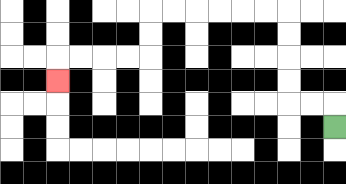{'start': '[14, 5]', 'end': '[2, 3]', 'path_directions': 'U,L,L,U,U,U,U,L,L,L,L,L,L,D,D,L,L,L,L,D', 'path_coordinates': '[[14, 5], [14, 4], [13, 4], [12, 4], [12, 3], [12, 2], [12, 1], [12, 0], [11, 0], [10, 0], [9, 0], [8, 0], [7, 0], [6, 0], [6, 1], [6, 2], [5, 2], [4, 2], [3, 2], [2, 2], [2, 3]]'}